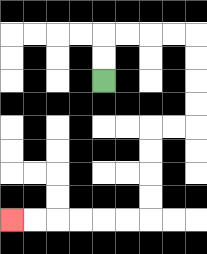{'start': '[4, 3]', 'end': '[0, 9]', 'path_directions': 'U,U,R,R,R,R,D,D,D,D,L,L,D,D,D,D,L,L,L,L,L,L', 'path_coordinates': '[[4, 3], [4, 2], [4, 1], [5, 1], [6, 1], [7, 1], [8, 1], [8, 2], [8, 3], [8, 4], [8, 5], [7, 5], [6, 5], [6, 6], [6, 7], [6, 8], [6, 9], [5, 9], [4, 9], [3, 9], [2, 9], [1, 9], [0, 9]]'}